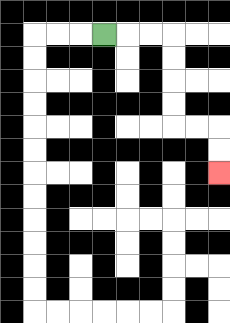{'start': '[4, 1]', 'end': '[9, 7]', 'path_directions': 'R,R,R,D,D,D,D,R,R,D,D', 'path_coordinates': '[[4, 1], [5, 1], [6, 1], [7, 1], [7, 2], [7, 3], [7, 4], [7, 5], [8, 5], [9, 5], [9, 6], [9, 7]]'}